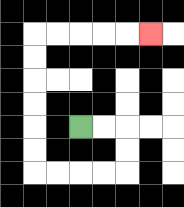{'start': '[3, 5]', 'end': '[6, 1]', 'path_directions': 'R,R,D,D,L,L,L,L,U,U,U,U,U,U,R,R,R,R,R', 'path_coordinates': '[[3, 5], [4, 5], [5, 5], [5, 6], [5, 7], [4, 7], [3, 7], [2, 7], [1, 7], [1, 6], [1, 5], [1, 4], [1, 3], [1, 2], [1, 1], [2, 1], [3, 1], [4, 1], [5, 1], [6, 1]]'}